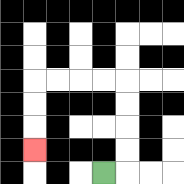{'start': '[4, 7]', 'end': '[1, 6]', 'path_directions': 'R,U,U,U,U,L,L,L,L,D,D,D', 'path_coordinates': '[[4, 7], [5, 7], [5, 6], [5, 5], [5, 4], [5, 3], [4, 3], [3, 3], [2, 3], [1, 3], [1, 4], [1, 5], [1, 6]]'}